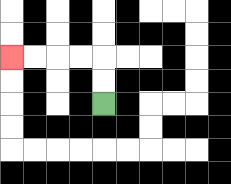{'start': '[4, 4]', 'end': '[0, 2]', 'path_directions': 'U,U,L,L,L,L', 'path_coordinates': '[[4, 4], [4, 3], [4, 2], [3, 2], [2, 2], [1, 2], [0, 2]]'}